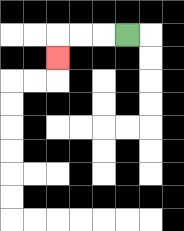{'start': '[5, 1]', 'end': '[2, 2]', 'path_directions': 'L,L,L,D', 'path_coordinates': '[[5, 1], [4, 1], [3, 1], [2, 1], [2, 2]]'}